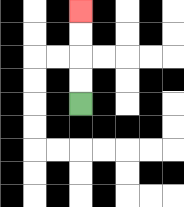{'start': '[3, 4]', 'end': '[3, 0]', 'path_directions': 'U,U,U,U', 'path_coordinates': '[[3, 4], [3, 3], [3, 2], [3, 1], [3, 0]]'}